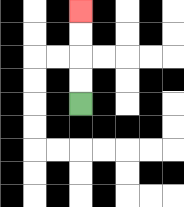{'start': '[3, 4]', 'end': '[3, 0]', 'path_directions': 'U,U,U,U', 'path_coordinates': '[[3, 4], [3, 3], [3, 2], [3, 1], [3, 0]]'}